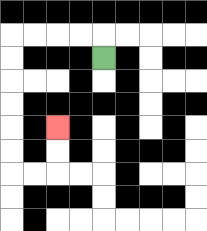{'start': '[4, 2]', 'end': '[2, 5]', 'path_directions': 'U,L,L,L,L,D,D,D,D,D,D,R,R,U,U', 'path_coordinates': '[[4, 2], [4, 1], [3, 1], [2, 1], [1, 1], [0, 1], [0, 2], [0, 3], [0, 4], [0, 5], [0, 6], [0, 7], [1, 7], [2, 7], [2, 6], [2, 5]]'}